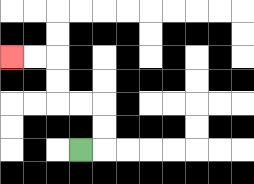{'start': '[3, 6]', 'end': '[0, 2]', 'path_directions': 'R,U,U,L,L,U,U,L,L', 'path_coordinates': '[[3, 6], [4, 6], [4, 5], [4, 4], [3, 4], [2, 4], [2, 3], [2, 2], [1, 2], [0, 2]]'}